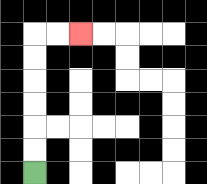{'start': '[1, 7]', 'end': '[3, 1]', 'path_directions': 'U,U,U,U,U,U,R,R', 'path_coordinates': '[[1, 7], [1, 6], [1, 5], [1, 4], [1, 3], [1, 2], [1, 1], [2, 1], [3, 1]]'}